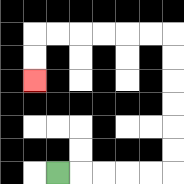{'start': '[2, 7]', 'end': '[1, 3]', 'path_directions': 'R,R,R,R,R,U,U,U,U,U,U,L,L,L,L,L,L,D,D', 'path_coordinates': '[[2, 7], [3, 7], [4, 7], [5, 7], [6, 7], [7, 7], [7, 6], [7, 5], [7, 4], [7, 3], [7, 2], [7, 1], [6, 1], [5, 1], [4, 1], [3, 1], [2, 1], [1, 1], [1, 2], [1, 3]]'}